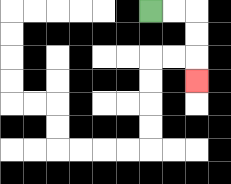{'start': '[6, 0]', 'end': '[8, 3]', 'path_directions': 'R,R,D,D,D', 'path_coordinates': '[[6, 0], [7, 0], [8, 0], [8, 1], [8, 2], [8, 3]]'}